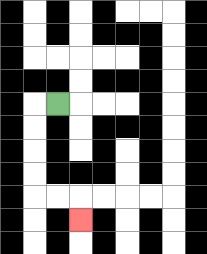{'start': '[2, 4]', 'end': '[3, 9]', 'path_directions': 'L,D,D,D,D,R,R,D', 'path_coordinates': '[[2, 4], [1, 4], [1, 5], [1, 6], [1, 7], [1, 8], [2, 8], [3, 8], [3, 9]]'}